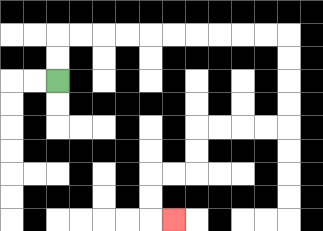{'start': '[2, 3]', 'end': '[7, 9]', 'path_directions': 'U,U,R,R,R,R,R,R,R,R,R,R,D,D,D,D,L,L,L,L,D,D,L,L,D,D,R', 'path_coordinates': '[[2, 3], [2, 2], [2, 1], [3, 1], [4, 1], [5, 1], [6, 1], [7, 1], [8, 1], [9, 1], [10, 1], [11, 1], [12, 1], [12, 2], [12, 3], [12, 4], [12, 5], [11, 5], [10, 5], [9, 5], [8, 5], [8, 6], [8, 7], [7, 7], [6, 7], [6, 8], [6, 9], [7, 9]]'}